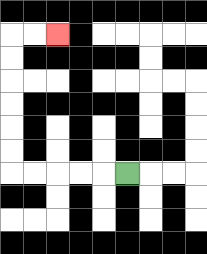{'start': '[5, 7]', 'end': '[2, 1]', 'path_directions': 'L,L,L,L,L,U,U,U,U,U,U,R,R', 'path_coordinates': '[[5, 7], [4, 7], [3, 7], [2, 7], [1, 7], [0, 7], [0, 6], [0, 5], [0, 4], [0, 3], [0, 2], [0, 1], [1, 1], [2, 1]]'}